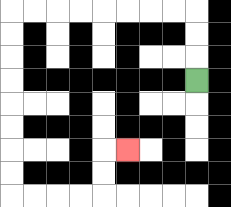{'start': '[8, 3]', 'end': '[5, 6]', 'path_directions': 'U,U,U,L,L,L,L,L,L,L,L,D,D,D,D,D,D,D,D,R,R,R,R,U,U,R', 'path_coordinates': '[[8, 3], [8, 2], [8, 1], [8, 0], [7, 0], [6, 0], [5, 0], [4, 0], [3, 0], [2, 0], [1, 0], [0, 0], [0, 1], [0, 2], [0, 3], [0, 4], [0, 5], [0, 6], [0, 7], [0, 8], [1, 8], [2, 8], [3, 8], [4, 8], [4, 7], [4, 6], [5, 6]]'}